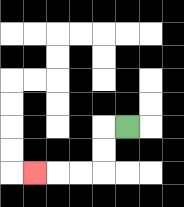{'start': '[5, 5]', 'end': '[1, 7]', 'path_directions': 'L,D,D,L,L,L', 'path_coordinates': '[[5, 5], [4, 5], [4, 6], [4, 7], [3, 7], [2, 7], [1, 7]]'}